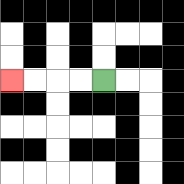{'start': '[4, 3]', 'end': '[0, 3]', 'path_directions': 'L,L,L,L', 'path_coordinates': '[[4, 3], [3, 3], [2, 3], [1, 3], [0, 3]]'}